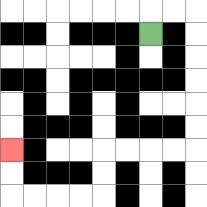{'start': '[6, 1]', 'end': '[0, 6]', 'path_directions': 'U,R,R,D,D,D,D,D,D,L,L,L,L,D,D,L,L,L,L,U,U', 'path_coordinates': '[[6, 1], [6, 0], [7, 0], [8, 0], [8, 1], [8, 2], [8, 3], [8, 4], [8, 5], [8, 6], [7, 6], [6, 6], [5, 6], [4, 6], [4, 7], [4, 8], [3, 8], [2, 8], [1, 8], [0, 8], [0, 7], [0, 6]]'}